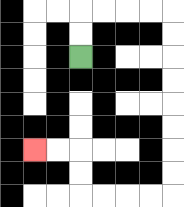{'start': '[3, 2]', 'end': '[1, 6]', 'path_directions': 'U,U,R,R,R,R,D,D,D,D,D,D,D,D,L,L,L,L,U,U,L,L', 'path_coordinates': '[[3, 2], [3, 1], [3, 0], [4, 0], [5, 0], [6, 0], [7, 0], [7, 1], [7, 2], [7, 3], [7, 4], [7, 5], [7, 6], [7, 7], [7, 8], [6, 8], [5, 8], [4, 8], [3, 8], [3, 7], [3, 6], [2, 6], [1, 6]]'}